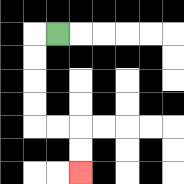{'start': '[2, 1]', 'end': '[3, 7]', 'path_directions': 'L,D,D,D,D,R,R,D,D', 'path_coordinates': '[[2, 1], [1, 1], [1, 2], [1, 3], [1, 4], [1, 5], [2, 5], [3, 5], [3, 6], [3, 7]]'}